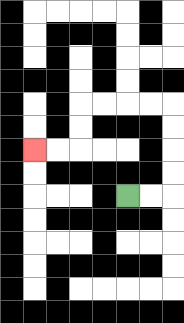{'start': '[5, 8]', 'end': '[1, 6]', 'path_directions': 'R,R,U,U,U,U,L,L,L,L,D,D,L,L', 'path_coordinates': '[[5, 8], [6, 8], [7, 8], [7, 7], [7, 6], [7, 5], [7, 4], [6, 4], [5, 4], [4, 4], [3, 4], [3, 5], [3, 6], [2, 6], [1, 6]]'}